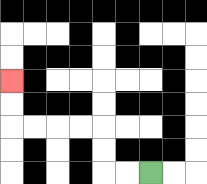{'start': '[6, 7]', 'end': '[0, 3]', 'path_directions': 'L,L,U,U,L,L,L,L,U,U', 'path_coordinates': '[[6, 7], [5, 7], [4, 7], [4, 6], [4, 5], [3, 5], [2, 5], [1, 5], [0, 5], [0, 4], [0, 3]]'}